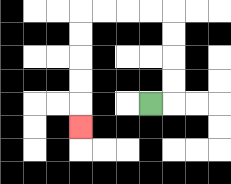{'start': '[6, 4]', 'end': '[3, 5]', 'path_directions': 'R,U,U,U,U,L,L,L,L,D,D,D,D,D', 'path_coordinates': '[[6, 4], [7, 4], [7, 3], [7, 2], [7, 1], [7, 0], [6, 0], [5, 0], [4, 0], [3, 0], [3, 1], [3, 2], [3, 3], [3, 4], [3, 5]]'}